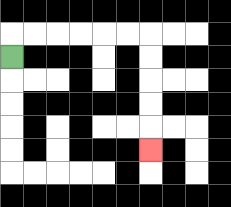{'start': '[0, 2]', 'end': '[6, 6]', 'path_directions': 'U,R,R,R,R,R,R,D,D,D,D,D', 'path_coordinates': '[[0, 2], [0, 1], [1, 1], [2, 1], [3, 1], [4, 1], [5, 1], [6, 1], [6, 2], [6, 3], [6, 4], [6, 5], [6, 6]]'}